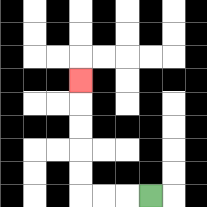{'start': '[6, 8]', 'end': '[3, 3]', 'path_directions': 'L,L,L,U,U,U,U,U', 'path_coordinates': '[[6, 8], [5, 8], [4, 8], [3, 8], [3, 7], [3, 6], [3, 5], [3, 4], [3, 3]]'}